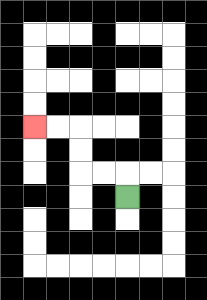{'start': '[5, 8]', 'end': '[1, 5]', 'path_directions': 'U,L,L,U,U,L,L', 'path_coordinates': '[[5, 8], [5, 7], [4, 7], [3, 7], [3, 6], [3, 5], [2, 5], [1, 5]]'}